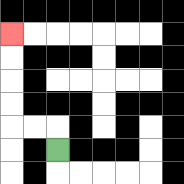{'start': '[2, 6]', 'end': '[0, 1]', 'path_directions': 'U,L,L,U,U,U,U', 'path_coordinates': '[[2, 6], [2, 5], [1, 5], [0, 5], [0, 4], [0, 3], [0, 2], [0, 1]]'}